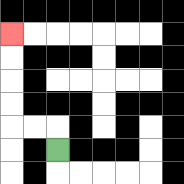{'start': '[2, 6]', 'end': '[0, 1]', 'path_directions': 'U,L,L,U,U,U,U', 'path_coordinates': '[[2, 6], [2, 5], [1, 5], [0, 5], [0, 4], [0, 3], [0, 2], [0, 1]]'}